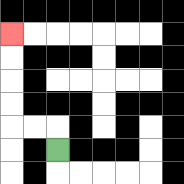{'start': '[2, 6]', 'end': '[0, 1]', 'path_directions': 'U,L,L,U,U,U,U', 'path_coordinates': '[[2, 6], [2, 5], [1, 5], [0, 5], [0, 4], [0, 3], [0, 2], [0, 1]]'}